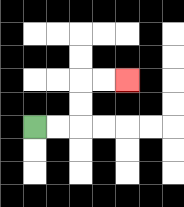{'start': '[1, 5]', 'end': '[5, 3]', 'path_directions': 'R,R,U,U,R,R', 'path_coordinates': '[[1, 5], [2, 5], [3, 5], [3, 4], [3, 3], [4, 3], [5, 3]]'}